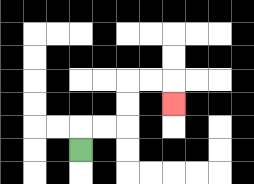{'start': '[3, 6]', 'end': '[7, 4]', 'path_directions': 'U,R,R,U,U,R,R,D', 'path_coordinates': '[[3, 6], [3, 5], [4, 5], [5, 5], [5, 4], [5, 3], [6, 3], [7, 3], [7, 4]]'}